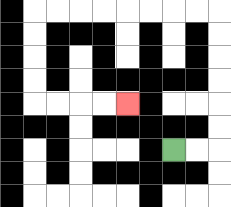{'start': '[7, 6]', 'end': '[5, 4]', 'path_directions': 'R,R,U,U,U,U,U,U,L,L,L,L,L,L,L,L,D,D,D,D,R,R,R,R', 'path_coordinates': '[[7, 6], [8, 6], [9, 6], [9, 5], [9, 4], [9, 3], [9, 2], [9, 1], [9, 0], [8, 0], [7, 0], [6, 0], [5, 0], [4, 0], [3, 0], [2, 0], [1, 0], [1, 1], [1, 2], [1, 3], [1, 4], [2, 4], [3, 4], [4, 4], [5, 4]]'}